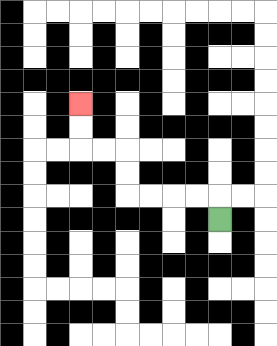{'start': '[9, 9]', 'end': '[3, 4]', 'path_directions': 'U,L,L,L,L,U,U,L,L,U,U', 'path_coordinates': '[[9, 9], [9, 8], [8, 8], [7, 8], [6, 8], [5, 8], [5, 7], [5, 6], [4, 6], [3, 6], [3, 5], [3, 4]]'}